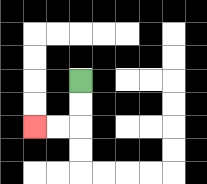{'start': '[3, 3]', 'end': '[1, 5]', 'path_directions': 'D,D,L,L', 'path_coordinates': '[[3, 3], [3, 4], [3, 5], [2, 5], [1, 5]]'}